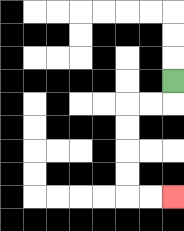{'start': '[7, 3]', 'end': '[7, 8]', 'path_directions': 'D,L,L,D,D,D,D,R,R', 'path_coordinates': '[[7, 3], [7, 4], [6, 4], [5, 4], [5, 5], [5, 6], [5, 7], [5, 8], [6, 8], [7, 8]]'}